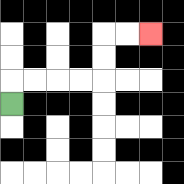{'start': '[0, 4]', 'end': '[6, 1]', 'path_directions': 'U,R,R,R,R,U,U,R,R', 'path_coordinates': '[[0, 4], [0, 3], [1, 3], [2, 3], [3, 3], [4, 3], [4, 2], [4, 1], [5, 1], [6, 1]]'}